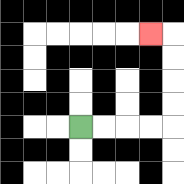{'start': '[3, 5]', 'end': '[6, 1]', 'path_directions': 'R,R,R,R,U,U,U,U,L', 'path_coordinates': '[[3, 5], [4, 5], [5, 5], [6, 5], [7, 5], [7, 4], [7, 3], [7, 2], [7, 1], [6, 1]]'}